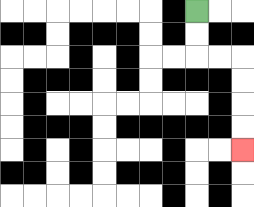{'start': '[8, 0]', 'end': '[10, 6]', 'path_directions': 'D,D,R,R,D,D,D,D', 'path_coordinates': '[[8, 0], [8, 1], [8, 2], [9, 2], [10, 2], [10, 3], [10, 4], [10, 5], [10, 6]]'}